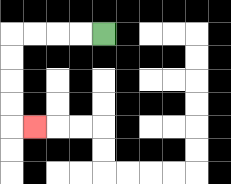{'start': '[4, 1]', 'end': '[1, 5]', 'path_directions': 'L,L,L,L,D,D,D,D,R', 'path_coordinates': '[[4, 1], [3, 1], [2, 1], [1, 1], [0, 1], [0, 2], [0, 3], [0, 4], [0, 5], [1, 5]]'}